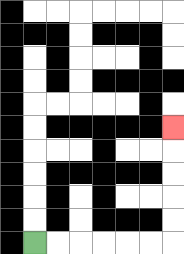{'start': '[1, 10]', 'end': '[7, 5]', 'path_directions': 'R,R,R,R,R,R,U,U,U,U,U', 'path_coordinates': '[[1, 10], [2, 10], [3, 10], [4, 10], [5, 10], [6, 10], [7, 10], [7, 9], [7, 8], [7, 7], [7, 6], [7, 5]]'}